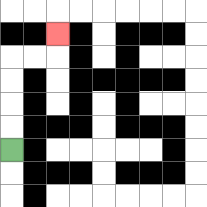{'start': '[0, 6]', 'end': '[2, 1]', 'path_directions': 'U,U,U,U,R,R,U', 'path_coordinates': '[[0, 6], [0, 5], [0, 4], [0, 3], [0, 2], [1, 2], [2, 2], [2, 1]]'}